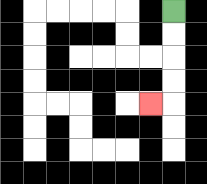{'start': '[7, 0]', 'end': '[6, 4]', 'path_directions': 'D,D,D,D,L', 'path_coordinates': '[[7, 0], [7, 1], [7, 2], [7, 3], [7, 4], [6, 4]]'}